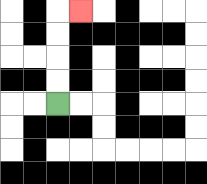{'start': '[2, 4]', 'end': '[3, 0]', 'path_directions': 'U,U,U,U,R', 'path_coordinates': '[[2, 4], [2, 3], [2, 2], [2, 1], [2, 0], [3, 0]]'}